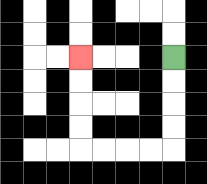{'start': '[7, 2]', 'end': '[3, 2]', 'path_directions': 'D,D,D,D,L,L,L,L,U,U,U,U', 'path_coordinates': '[[7, 2], [7, 3], [7, 4], [7, 5], [7, 6], [6, 6], [5, 6], [4, 6], [3, 6], [3, 5], [3, 4], [3, 3], [3, 2]]'}